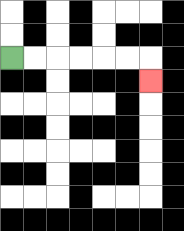{'start': '[0, 2]', 'end': '[6, 3]', 'path_directions': 'R,R,R,R,R,R,D', 'path_coordinates': '[[0, 2], [1, 2], [2, 2], [3, 2], [4, 2], [5, 2], [6, 2], [6, 3]]'}